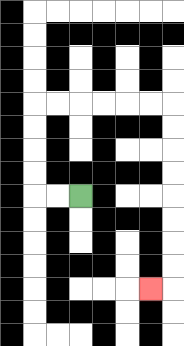{'start': '[3, 8]', 'end': '[6, 12]', 'path_directions': 'L,L,U,U,U,U,R,R,R,R,R,R,D,D,D,D,D,D,D,D,L', 'path_coordinates': '[[3, 8], [2, 8], [1, 8], [1, 7], [1, 6], [1, 5], [1, 4], [2, 4], [3, 4], [4, 4], [5, 4], [6, 4], [7, 4], [7, 5], [7, 6], [7, 7], [7, 8], [7, 9], [7, 10], [7, 11], [7, 12], [6, 12]]'}